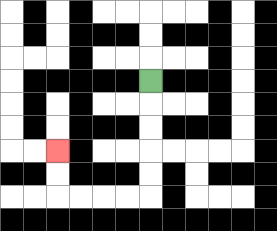{'start': '[6, 3]', 'end': '[2, 6]', 'path_directions': 'D,D,D,D,D,L,L,L,L,U,U', 'path_coordinates': '[[6, 3], [6, 4], [6, 5], [6, 6], [6, 7], [6, 8], [5, 8], [4, 8], [3, 8], [2, 8], [2, 7], [2, 6]]'}